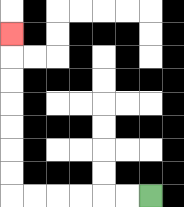{'start': '[6, 8]', 'end': '[0, 1]', 'path_directions': 'L,L,L,L,L,L,U,U,U,U,U,U,U', 'path_coordinates': '[[6, 8], [5, 8], [4, 8], [3, 8], [2, 8], [1, 8], [0, 8], [0, 7], [0, 6], [0, 5], [0, 4], [0, 3], [0, 2], [0, 1]]'}